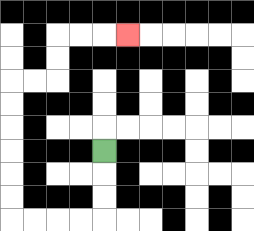{'start': '[4, 6]', 'end': '[5, 1]', 'path_directions': 'D,D,D,L,L,L,L,U,U,U,U,U,U,R,R,U,U,R,R,R', 'path_coordinates': '[[4, 6], [4, 7], [4, 8], [4, 9], [3, 9], [2, 9], [1, 9], [0, 9], [0, 8], [0, 7], [0, 6], [0, 5], [0, 4], [0, 3], [1, 3], [2, 3], [2, 2], [2, 1], [3, 1], [4, 1], [5, 1]]'}